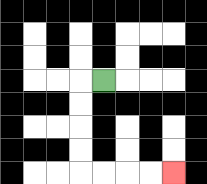{'start': '[4, 3]', 'end': '[7, 7]', 'path_directions': 'L,D,D,D,D,R,R,R,R', 'path_coordinates': '[[4, 3], [3, 3], [3, 4], [3, 5], [3, 6], [3, 7], [4, 7], [5, 7], [6, 7], [7, 7]]'}